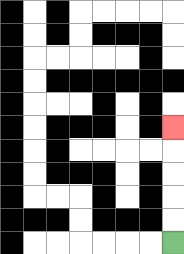{'start': '[7, 10]', 'end': '[7, 5]', 'path_directions': 'U,U,U,U,U', 'path_coordinates': '[[7, 10], [7, 9], [7, 8], [7, 7], [7, 6], [7, 5]]'}